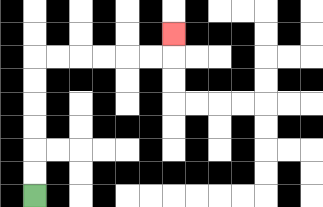{'start': '[1, 8]', 'end': '[7, 1]', 'path_directions': 'U,U,U,U,U,U,R,R,R,R,R,R,U', 'path_coordinates': '[[1, 8], [1, 7], [1, 6], [1, 5], [1, 4], [1, 3], [1, 2], [2, 2], [3, 2], [4, 2], [5, 2], [6, 2], [7, 2], [7, 1]]'}